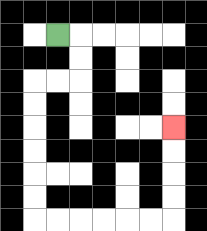{'start': '[2, 1]', 'end': '[7, 5]', 'path_directions': 'R,D,D,L,L,D,D,D,D,D,D,R,R,R,R,R,R,U,U,U,U', 'path_coordinates': '[[2, 1], [3, 1], [3, 2], [3, 3], [2, 3], [1, 3], [1, 4], [1, 5], [1, 6], [1, 7], [1, 8], [1, 9], [2, 9], [3, 9], [4, 9], [5, 9], [6, 9], [7, 9], [7, 8], [7, 7], [7, 6], [7, 5]]'}